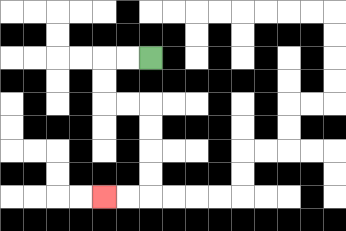{'start': '[6, 2]', 'end': '[4, 8]', 'path_directions': 'L,L,D,D,R,R,D,D,D,D,L,L', 'path_coordinates': '[[6, 2], [5, 2], [4, 2], [4, 3], [4, 4], [5, 4], [6, 4], [6, 5], [6, 6], [6, 7], [6, 8], [5, 8], [4, 8]]'}